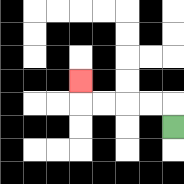{'start': '[7, 5]', 'end': '[3, 3]', 'path_directions': 'U,L,L,L,L,U', 'path_coordinates': '[[7, 5], [7, 4], [6, 4], [5, 4], [4, 4], [3, 4], [3, 3]]'}